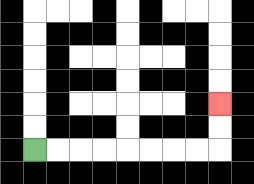{'start': '[1, 6]', 'end': '[9, 4]', 'path_directions': 'R,R,R,R,R,R,R,R,U,U', 'path_coordinates': '[[1, 6], [2, 6], [3, 6], [4, 6], [5, 6], [6, 6], [7, 6], [8, 6], [9, 6], [9, 5], [9, 4]]'}